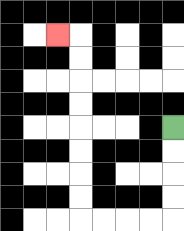{'start': '[7, 5]', 'end': '[2, 1]', 'path_directions': 'D,D,D,D,L,L,L,L,U,U,U,U,U,U,U,U,L', 'path_coordinates': '[[7, 5], [7, 6], [7, 7], [7, 8], [7, 9], [6, 9], [5, 9], [4, 9], [3, 9], [3, 8], [3, 7], [3, 6], [3, 5], [3, 4], [3, 3], [3, 2], [3, 1], [2, 1]]'}